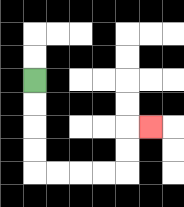{'start': '[1, 3]', 'end': '[6, 5]', 'path_directions': 'D,D,D,D,R,R,R,R,U,U,R', 'path_coordinates': '[[1, 3], [1, 4], [1, 5], [1, 6], [1, 7], [2, 7], [3, 7], [4, 7], [5, 7], [5, 6], [5, 5], [6, 5]]'}